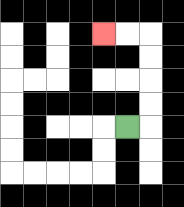{'start': '[5, 5]', 'end': '[4, 1]', 'path_directions': 'R,U,U,U,U,L,L', 'path_coordinates': '[[5, 5], [6, 5], [6, 4], [6, 3], [6, 2], [6, 1], [5, 1], [4, 1]]'}